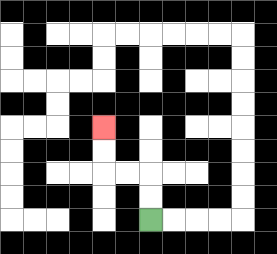{'start': '[6, 9]', 'end': '[4, 5]', 'path_directions': 'U,U,L,L,U,U', 'path_coordinates': '[[6, 9], [6, 8], [6, 7], [5, 7], [4, 7], [4, 6], [4, 5]]'}